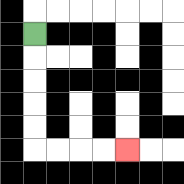{'start': '[1, 1]', 'end': '[5, 6]', 'path_directions': 'D,D,D,D,D,R,R,R,R', 'path_coordinates': '[[1, 1], [1, 2], [1, 3], [1, 4], [1, 5], [1, 6], [2, 6], [3, 6], [4, 6], [5, 6]]'}